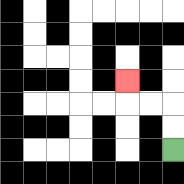{'start': '[7, 6]', 'end': '[5, 3]', 'path_directions': 'U,U,L,L,U', 'path_coordinates': '[[7, 6], [7, 5], [7, 4], [6, 4], [5, 4], [5, 3]]'}